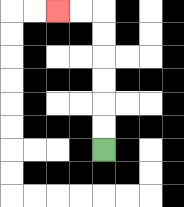{'start': '[4, 6]', 'end': '[2, 0]', 'path_directions': 'U,U,U,U,U,U,L,L', 'path_coordinates': '[[4, 6], [4, 5], [4, 4], [4, 3], [4, 2], [4, 1], [4, 0], [3, 0], [2, 0]]'}